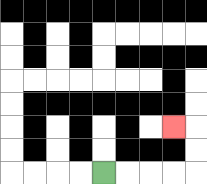{'start': '[4, 7]', 'end': '[7, 5]', 'path_directions': 'R,R,R,R,U,U,L', 'path_coordinates': '[[4, 7], [5, 7], [6, 7], [7, 7], [8, 7], [8, 6], [8, 5], [7, 5]]'}